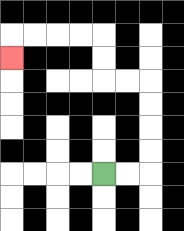{'start': '[4, 7]', 'end': '[0, 2]', 'path_directions': 'R,R,U,U,U,U,L,L,U,U,L,L,L,L,D', 'path_coordinates': '[[4, 7], [5, 7], [6, 7], [6, 6], [6, 5], [6, 4], [6, 3], [5, 3], [4, 3], [4, 2], [4, 1], [3, 1], [2, 1], [1, 1], [0, 1], [0, 2]]'}